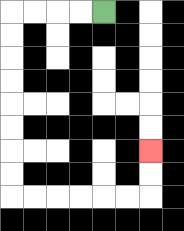{'start': '[4, 0]', 'end': '[6, 6]', 'path_directions': 'L,L,L,L,D,D,D,D,D,D,D,D,R,R,R,R,R,R,U,U', 'path_coordinates': '[[4, 0], [3, 0], [2, 0], [1, 0], [0, 0], [0, 1], [0, 2], [0, 3], [0, 4], [0, 5], [0, 6], [0, 7], [0, 8], [1, 8], [2, 8], [3, 8], [4, 8], [5, 8], [6, 8], [6, 7], [6, 6]]'}